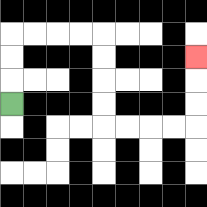{'start': '[0, 4]', 'end': '[8, 2]', 'path_directions': 'U,U,U,R,R,R,R,D,D,D,D,R,R,R,R,U,U,U', 'path_coordinates': '[[0, 4], [0, 3], [0, 2], [0, 1], [1, 1], [2, 1], [3, 1], [4, 1], [4, 2], [4, 3], [4, 4], [4, 5], [5, 5], [6, 5], [7, 5], [8, 5], [8, 4], [8, 3], [8, 2]]'}